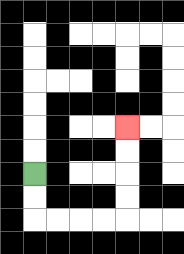{'start': '[1, 7]', 'end': '[5, 5]', 'path_directions': 'D,D,R,R,R,R,U,U,U,U', 'path_coordinates': '[[1, 7], [1, 8], [1, 9], [2, 9], [3, 9], [4, 9], [5, 9], [5, 8], [5, 7], [5, 6], [5, 5]]'}